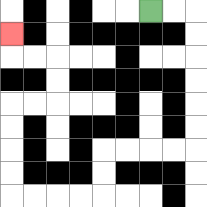{'start': '[6, 0]', 'end': '[0, 1]', 'path_directions': 'R,R,D,D,D,D,D,D,L,L,L,L,D,D,L,L,L,L,U,U,U,U,R,R,U,U,L,L,U', 'path_coordinates': '[[6, 0], [7, 0], [8, 0], [8, 1], [8, 2], [8, 3], [8, 4], [8, 5], [8, 6], [7, 6], [6, 6], [5, 6], [4, 6], [4, 7], [4, 8], [3, 8], [2, 8], [1, 8], [0, 8], [0, 7], [0, 6], [0, 5], [0, 4], [1, 4], [2, 4], [2, 3], [2, 2], [1, 2], [0, 2], [0, 1]]'}